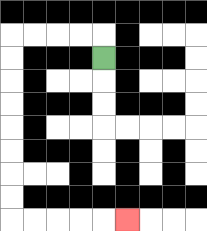{'start': '[4, 2]', 'end': '[5, 9]', 'path_directions': 'U,L,L,L,L,D,D,D,D,D,D,D,D,R,R,R,R,R', 'path_coordinates': '[[4, 2], [4, 1], [3, 1], [2, 1], [1, 1], [0, 1], [0, 2], [0, 3], [0, 4], [0, 5], [0, 6], [0, 7], [0, 8], [0, 9], [1, 9], [2, 9], [3, 9], [4, 9], [5, 9]]'}